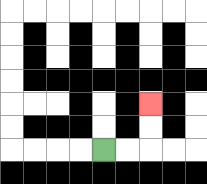{'start': '[4, 6]', 'end': '[6, 4]', 'path_directions': 'R,R,U,U', 'path_coordinates': '[[4, 6], [5, 6], [6, 6], [6, 5], [6, 4]]'}